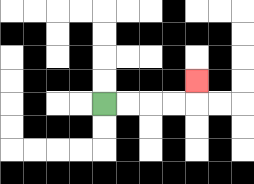{'start': '[4, 4]', 'end': '[8, 3]', 'path_directions': 'R,R,R,R,U', 'path_coordinates': '[[4, 4], [5, 4], [6, 4], [7, 4], [8, 4], [8, 3]]'}